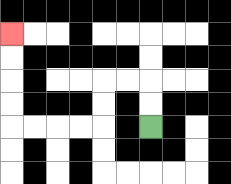{'start': '[6, 5]', 'end': '[0, 1]', 'path_directions': 'U,U,L,L,D,D,L,L,L,L,U,U,U,U', 'path_coordinates': '[[6, 5], [6, 4], [6, 3], [5, 3], [4, 3], [4, 4], [4, 5], [3, 5], [2, 5], [1, 5], [0, 5], [0, 4], [0, 3], [0, 2], [0, 1]]'}